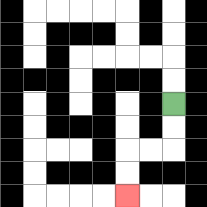{'start': '[7, 4]', 'end': '[5, 8]', 'path_directions': 'D,D,L,L,D,D', 'path_coordinates': '[[7, 4], [7, 5], [7, 6], [6, 6], [5, 6], [5, 7], [5, 8]]'}